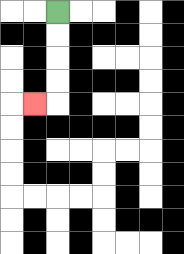{'start': '[2, 0]', 'end': '[1, 4]', 'path_directions': 'D,D,D,D,L', 'path_coordinates': '[[2, 0], [2, 1], [2, 2], [2, 3], [2, 4], [1, 4]]'}